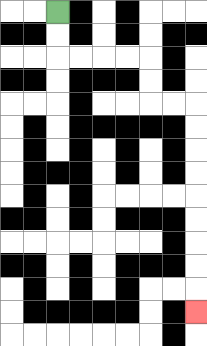{'start': '[2, 0]', 'end': '[8, 13]', 'path_directions': 'D,D,R,R,R,R,D,D,R,R,D,D,D,D,D,D,D,D,D', 'path_coordinates': '[[2, 0], [2, 1], [2, 2], [3, 2], [4, 2], [5, 2], [6, 2], [6, 3], [6, 4], [7, 4], [8, 4], [8, 5], [8, 6], [8, 7], [8, 8], [8, 9], [8, 10], [8, 11], [8, 12], [8, 13]]'}